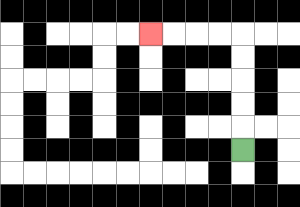{'start': '[10, 6]', 'end': '[6, 1]', 'path_directions': 'U,U,U,U,U,L,L,L,L', 'path_coordinates': '[[10, 6], [10, 5], [10, 4], [10, 3], [10, 2], [10, 1], [9, 1], [8, 1], [7, 1], [6, 1]]'}